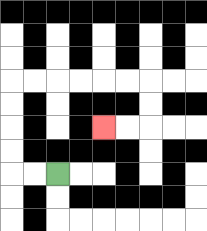{'start': '[2, 7]', 'end': '[4, 5]', 'path_directions': 'L,L,U,U,U,U,R,R,R,R,R,R,D,D,L,L', 'path_coordinates': '[[2, 7], [1, 7], [0, 7], [0, 6], [0, 5], [0, 4], [0, 3], [1, 3], [2, 3], [3, 3], [4, 3], [5, 3], [6, 3], [6, 4], [6, 5], [5, 5], [4, 5]]'}